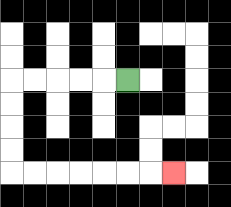{'start': '[5, 3]', 'end': '[7, 7]', 'path_directions': 'L,L,L,L,L,D,D,D,D,R,R,R,R,R,R,R', 'path_coordinates': '[[5, 3], [4, 3], [3, 3], [2, 3], [1, 3], [0, 3], [0, 4], [0, 5], [0, 6], [0, 7], [1, 7], [2, 7], [3, 7], [4, 7], [5, 7], [6, 7], [7, 7]]'}